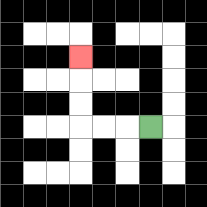{'start': '[6, 5]', 'end': '[3, 2]', 'path_directions': 'L,L,L,U,U,U', 'path_coordinates': '[[6, 5], [5, 5], [4, 5], [3, 5], [3, 4], [3, 3], [3, 2]]'}